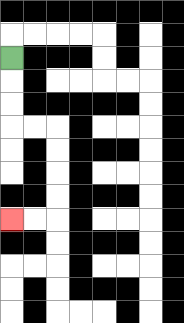{'start': '[0, 2]', 'end': '[0, 9]', 'path_directions': 'D,D,D,R,R,D,D,D,D,L,L', 'path_coordinates': '[[0, 2], [0, 3], [0, 4], [0, 5], [1, 5], [2, 5], [2, 6], [2, 7], [2, 8], [2, 9], [1, 9], [0, 9]]'}